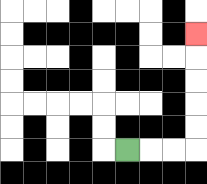{'start': '[5, 6]', 'end': '[8, 1]', 'path_directions': 'R,R,R,U,U,U,U,U', 'path_coordinates': '[[5, 6], [6, 6], [7, 6], [8, 6], [8, 5], [8, 4], [8, 3], [8, 2], [8, 1]]'}